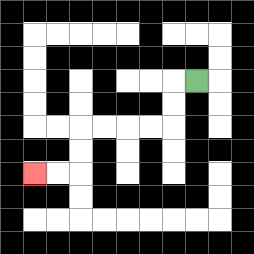{'start': '[8, 3]', 'end': '[1, 7]', 'path_directions': 'L,D,D,L,L,L,L,D,D,L,L', 'path_coordinates': '[[8, 3], [7, 3], [7, 4], [7, 5], [6, 5], [5, 5], [4, 5], [3, 5], [3, 6], [3, 7], [2, 7], [1, 7]]'}